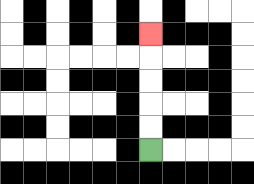{'start': '[6, 6]', 'end': '[6, 1]', 'path_directions': 'U,U,U,U,U', 'path_coordinates': '[[6, 6], [6, 5], [6, 4], [6, 3], [6, 2], [6, 1]]'}